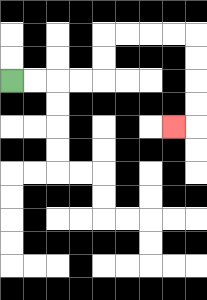{'start': '[0, 3]', 'end': '[7, 5]', 'path_directions': 'R,R,R,R,U,U,R,R,R,R,D,D,D,D,L', 'path_coordinates': '[[0, 3], [1, 3], [2, 3], [3, 3], [4, 3], [4, 2], [4, 1], [5, 1], [6, 1], [7, 1], [8, 1], [8, 2], [8, 3], [8, 4], [8, 5], [7, 5]]'}